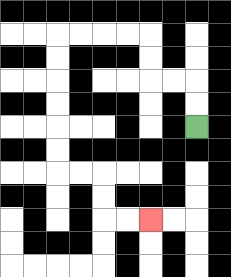{'start': '[8, 5]', 'end': '[6, 9]', 'path_directions': 'U,U,L,L,U,U,L,L,L,L,D,D,D,D,D,D,R,R,D,D,R,R', 'path_coordinates': '[[8, 5], [8, 4], [8, 3], [7, 3], [6, 3], [6, 2], [6, 1], [5, 1], [4, 1], [3, 1], [2, 1], [2, 2], [2, 3], [2, 4], [2, 5], [2, 6], [2, 7], [3, 7], [4, 7], [4, 8], [4, 9], [5, 9], [6, 9]]'}